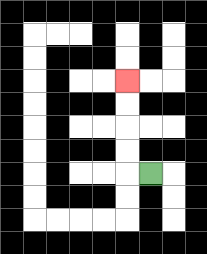{'start': '[6, 7]', 'end': '[5, 3]', 'path_directions': 'L,U,U,U,U', 'path_coordinates': '[[6, 7], [5, 7], [5, 6], [5, 5], [5, 4], [5, 3]]'}